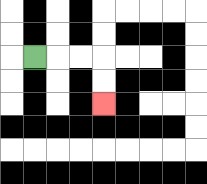{'start': '[1, 2]', 'end': '[4, 4]', 'path_directions': 'R,R,R,D,D', 'path_coordinates': '[[1, 2], [2, 2], [3, 2], [4, 2], [4, 3], [4, 4]]'}